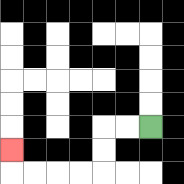{'start': '[6, 5]', 'end': '[0, 6]', 'path_directions': 'L,L,D,D,L,L,L,L,U', 'path_coordinates': '[[6, 5], [5, 5], [4, 5], [4, 6], [4, 7], [3, 7], [2, 7], [1, 7], [0, 7], [0, 6]]'}